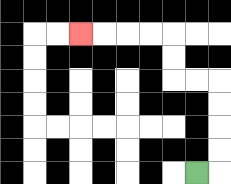{'start': '[8, 7]', 'end': '[3, 1]', 'path_directions': 'R,U,U,U,U,L,L,U,U,L,L,L,L', 'path_coordinates': '[[8, 7], [9, 7], [9, 6], [9, 5], [9, 4], [9, 3], [8, 3], [7, 3], [7, 2], [7, 1], [6, 1], [5, 1], [4, 1], [3, 1]]'}